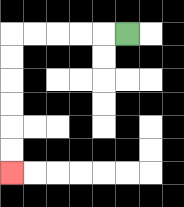{'start': '[5, 1]', 'end': '[0, 7]', 'path_directions': 'L,L,L,L,L,D,D,D,D,D,D', 'path_coordinates': '[[5, 1], [4, 1], [3, 1], [2, 1], [1, 1], [0, 1], [0, 2], [0, 3], [0, 4], [0, 5], [0, 6], [0, 7]]'}